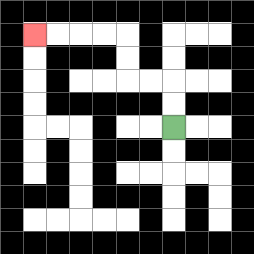{'start': '[7, 5]', 'end': '[1, 1]', 'path_directions': 'U,U,L,L,U,U,L,L,L,L', 'path_coordinates': '[[7, 5], [7, 4], [7, 3], [6, 3], [5, 3], [5, 2], [5, 1], [4, 1], [3, 1], [2, 1], [1, 1]]'}